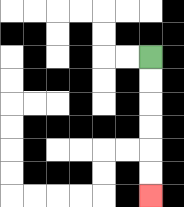{'start': '[6, 2]', 'end': '[6, 8]', 'path_directions': 'D,D,D,D,D,D', 'path_coordinates': '[[6, 2], [6, 3], [6, 4], [6, 5], [6, 6], [6, 7], [6, 8]]'}